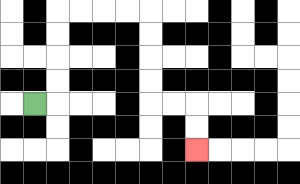{'start': '[1, 4]', 'end': '[8, 6]', 'path_directions': 'R,U,U,U,U,R,R,R,R,D,D,D,D,R,R,D,D', 'path_coordinates': '[[1, 4], [2, 4], [2, 3], [2, 2], [2, 1], [2, 0], [3, 0], [4, 0], [5, 0], [6, 0], [6, 1], [6, 2], [6, 3], [6, 4], [7, 4], [8, 4], [8, 5], [8, 6]]'}